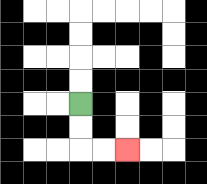{'start': '[3, 4]', 'end': '[5, 6]', 'path_directions': 'D,D,R,R', 'path_coordinates': '[[3, 4], [3, 5], [3, 6], [4, 6], [5, 6]]'}